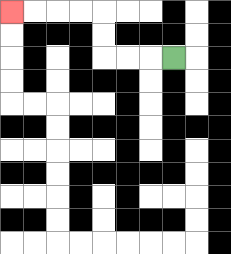{'start': '[7, 2]', 'end': '[0, 0]', 'path_directions': 'L,L,L,U,U,L,L,L,L', 'path_coordinates': '[[7, 2], [6, 2], [5, 2], [4, 2], [4, 1], [4, 0], [3, 0], [2, 0], [1, 0], [0, 0]]'}